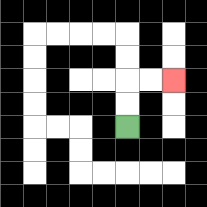{'start': '[5, 5]', 'end': '[7, 3]', 'path_directions': 'U,U,R,R', 'path_coordinates': '[[5, 5], [5, 4], [5, 3], [6, 3], [7, 3]]'}